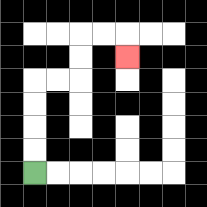{'start': '[1, 7]', 'end': '[5, 2]', 'path_directions': 'U,U,U,U,R,R,U,U,R,R,D', 'path_coordinates': '[[1, 7], [1, 6], [1, 5], [1, 4], [1, 3], [2, 3], [3, 3], [3, 2], [3, 1], [4, 1], [5, 1], [5, 2]]'}